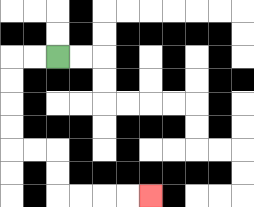{'start': '[2, 2]', 'end': '[6, 8]', 'path_directions': 'L,L,D,D,D,D,R,R,D,D,R,R,R,R', 'path_coordinates': '[[2, 2], [1, 2], [0, 2], [0, 3], [0, 4], [0, 5], [0, 6], [1, 6], [2, 6], [2, 7], [2, 8], [3, 8], [4, 8], [5, 8], [6, 8]]'}